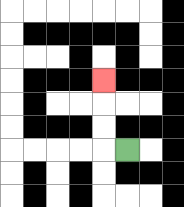{'start': '[5, 6]', 'end': '[4, 3]', 'path_directions': 'L,U,U,U', 'path_coordinates': '[[5, 6], [4, 6], [4, 5], [4, 4], [4, 3]]'}